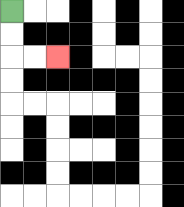{'start': '[0, 0]', 'end': '[2, 2]', 'path_directions': 'D,D,R,R', 'path_coordinates': '[[0, 0], [0, 1], [0, 2], [1, 2], [2, 2]]'}